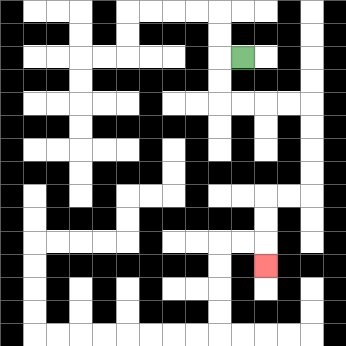{'start': '[10, 2]', 'end': '[11, 11]', 'path_directions': 'L,D,D,R,R,R,R,D,D,D,D,L,L,D,D,D', 'path_coordinates': '[[10, 2], [9, 2], [9, 3], [9, 4], [10, 4], [11, 4], [12, 4], [13, 4], [13, 5], [13, 6], [13, 7], [13, 8], [12, 8], [11, 8], [11, 9], [11, 10], [11, 11]]'}